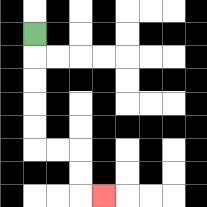{'start': '[1, 1]', 'end': '[4, 8]', 'path_directions': 'D,D,D,D,D,R,R,D,D,R', 'path_coordinates': '[[1, 1], [1, 2], [1, 3], [1, 4], [1, 5], [1, 6], [2, 6], [3, 6], [3, 7], [3, 8], [4, 8]]'}